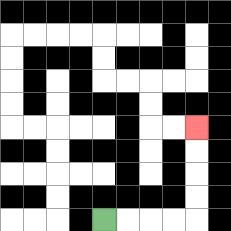{'start': '[4, 9]', 'end': '[8, 5]', 'path_directions': 'R,R,R,R,U,U,U,U', 'path_coordinates': '[[4, 9], [5, 9], [6, 9], [7, 9], [8, 9], [8, 8], [8, 7], [8, 6], [8, 5]]'}